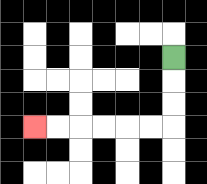{'start': '[7, 2]', 'end': '[1, 5]', 'path_directions': 'D,D,D,L,L,L,L,L,L', 'path_coordinates': '[[7, 2], [7, 3], [7, 4], [7, 5], [6, 5], [5, 5], [4, 5], [3, 5], [2, 5], [1, 5]]'}